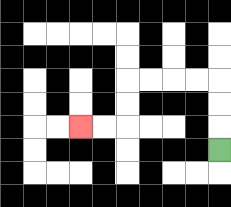{'start': '[9, 6]', 'end': '[3, 5]', 'path_directions': 'U,U,U,L,L,L,L,D,D,L,L', 'path_coordinates': '[[9, 6], [9, 5], [9, 4], [9, 3], [8, 3], [7, 3], [6, 3], [5, 3], [5, 4], [5, 5], [4, 5], [3, 5]]'}